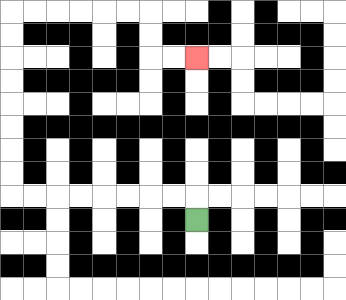{'start': '[8, 9]', 'end': '[8, 2]', 'path_directions': 'U,L,L,L,L,L,L,L,L,U,U,U,U,U,U,U,U,R,R,R,R,R,R,D,D,R,R', 'path_coordinates': '[[8, 9], [8, 8], [7, 8], [6, 8], [5, 8], [4, 8], [3, 8], [2, 8], [1, 8], [0, 8], [0, 7], [0, 6], [0, 5], [0, 4], [0, 3], [0, 2], [0, 1], [0, 0], [1, 0], [2, 0], [3, 0], [4, 0], [5, 0], [6, 0], [6, 1], [6, 2], [7, 2], [8, 2]]'}